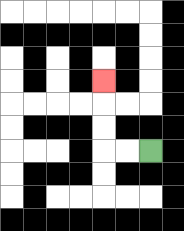{'start': '[6, 6]', 'end': '[4, 3]', 'path_directions': 'L,L,U,U,U', 'path_coordinates': '[[6, 6], [5, 6], [4, 6], [4, 5], [4, 4], [4, 3]]'}